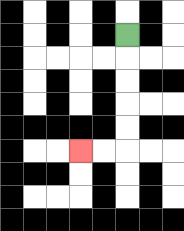{'start': '[5, 1]', 'end': '[3, 6]', 'path_directions': 'D,D,D,D,D,L,L', 'path_coordinates': '[[5, 1], [5, 2], [5, 3], [5, 4], [5, 5], [5, 6], [4, 6], [3, 6]]'}